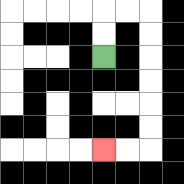{'start': '[4, 2]', 'end': '[4, 6]', 'path_directions': 'U,U,R,R,D,D,D,D,D,D,L,L', 'path_coordinates': '[[4, 2], [4, 1], [4, 0], [5, 0], [6, 0], [6, 1], [6, 2], [6, 3], [6, 4], [6, 5], [6, 6], [5, 6], [4, 6]]'}